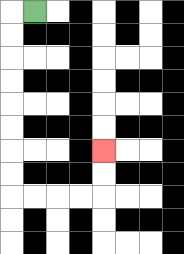{'start': '[1, 0]', 'end': '[4, 6]', 'path_directions': 'L,D,D,D,D,D,D,D,D,R,R,R,R,U,U', 'path_coordinates': '[[1, 0], [0, 0], [0, 1], [0, 2], [0, 3], [0, 4], [0, 5], [0, 6], [0, 7], [0, 8], [1, 8], [2, 8], [3, 8], [4, 8], [4, 7], [4, 6]]'}